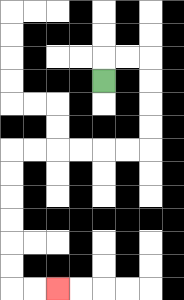{'start': '[4, 3]', 'end': '[2, 12]', 'path_directions': 'U,R,R,D,D,D,D,L,L,L,L,L,L,D,D,D,D,D,D,R,R', 'path_coordinates': '[[4, 3], [4, 2], [5, 2], [6, 2], [6, 3], [6, 4], [6, 5], [6, 6], [5, 6], [4, 6], [3, 6], [2, 6], [1, 6], [0, 6], [0, 7], [0, 8], [0, 9], [0, 10], [0, 11], [0, 12], [1, 12], [2, 12]]'}